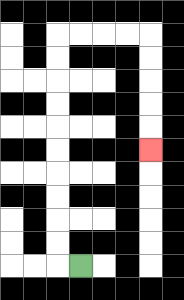{'start': '[3, 11]', 'end': '[6, 6]', 'path_directions': 'L,U,U,U,U,U,U,U,U,U,U,R,R,R,R,D,D,D,D,D', 'path_coordinates': '[[3, 11], [2, 11], [2, 10], [2, 9], [2, 8], [2, 7], [2, 6], [2, 5], [2, 4], [2, 3], [2, 2], [2, 1], [3, 1], [4, 1], [5, 1], [6, 1], [6, 2], [6, 3], [6, 4], [6, 5], [6, 6]]'}